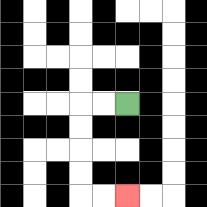{'start': '[5, 4]', 'end': '[5, 8]', 'path_directions': 'L,L,D,D,D,D,R,R', 'path_coordinates': '[[5, 4], [4, 4], [3, 4], [3, 5], [3, 6], [3, 7], [3, 8], [4, 8], [5, 8]]'}